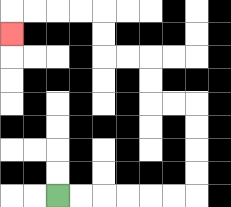{'start': '[2, 8]', 'end': '[0, 1]', 'path_directions': 'R,R,R,R,R,R,U,U,U,U,L,L,U,U,L,L,U,U,L,L,L,L,D', 'path_coordinates': '[[2, 8], [3, 8], [4, 8], [5, 8], [6, 8], [7, 8], [8, 8], [8, 7], [8, 6], [8, 5], [8, 4], [7, 4], [6, 4], [6, 3], [6, 2], [5, 2], [4, 2], [4, 1], [4, 0], [3, 0], [2, 0], [1, 0], [0, 0], [0, 1]]'}